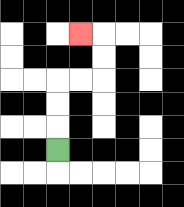{'start': '[2, 6]', 'end': '[3, 1]', 'path_directions': 'U,U,U,R,R,U,U,L', 'path_coordinates': '[[2, 6], [2, 5], [2, 4], [2, 3], [3, 3], [4, 3], [4, 2], [4, 1], [3, 1]]'}